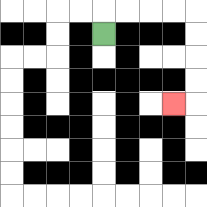{'start': '[4, 1]', 'end': '[7, 4]', 'path_directions': 'U,R,R,R,R,D,D,D,D,L', 'path_coordinates': '[[4, 1], [4, 0], [5, 0], [6, 0], [7, 0], [8, 0], [8, 1], [8, 2], [8, 3], [8, 4], [7, 4]]'}